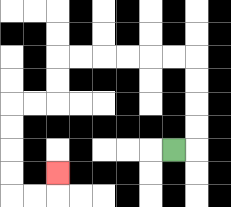{'start': '[7, 6]', 'end': '[2, 7]', 'path_directions': 'R,U,U,U,U,L,L,L,L,L,L,D,D,L,L,D,D,D,D,R,R,U', 'path_coordinates': '[[7, 6], [8, 6], [8, 5], [8, 4], [8, 3], [8, 2], [7, 2], [6, 2], [5, 2], [4, 2], [3, 2], [2, 2], [2, 3], [2, 4], [1, 4], [0, 4], [0, 5], [0, 6], [0, 7], [0, 8], [1, 8], [2, 8], [2, 7]]'}